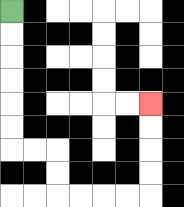{'start': '[0, 0]', 'end': '[6, 4]', 'path_directions': 'D,D,D,D,D,D,R,R,D,D,R,R,R,R,U,U,U,U', 'path_coordinates': '[[0, 0], [0, 1], [0, 2], [0, 3], [0, 4], [0, 5], [0, 6], [1, 6], [2, 6], [2, 7], [2, 8], [3, 8], [4, 8], [5, 8], [6, 8], [6, 7], [6, 6], [6, 5], [6, 4]]'}